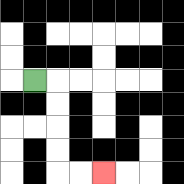{'start': '[1, 3]', 'end': '[4, 7]', 'path_directions': 'R,D,D,D,D,R,R', 'path_coordinates': '[[1, 3], [2, 3], [2, 4], [2, 5], [2, 6], [2, 7], [3, 7], [4, 7]]'}